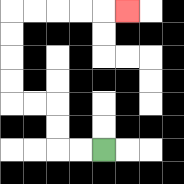{'start': '[4, 6]', 'end': '[5, 0]', 'path_directions': 'L,L,U,U,L,L,U,U,U,U,R,R,R,R,R', 'path_coordinates': '[[4, 6], [3, 6], [2, 6], [2, 5], [2, 4], [1, 4], [0, 4], [0, 3], [0, 2], [0, 1], [0, 0], [1, 0], [2, 0], [3, 0], [4, 0], [5, 0]]'}